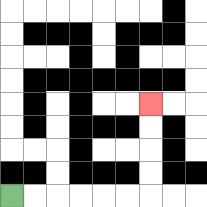{'start': '[0, 8]', 'end': '[6, 4]', 'path_directions': 'R,R,R,R,R,R,U,U,U,U', 'path_coordinates': '[[0, 8], [1, 8], [2, 8], [3, 8], [4, 8], [5, 8], [6, 8], [6, 7], [6, 6], [6, 5], [6, 4]]'}